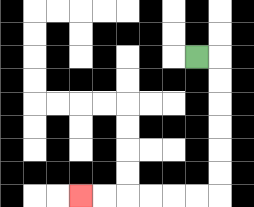{'start': '[8, 2]', 'end': '[3, 8]', 'path_directions': 'R,D,D,D,D,D,D,L,L,L,L,L,L', 'path_coordinates': '[[8, 2], [9, 2], [9, 3], [9, 4], [9, 5], [9, 6], [9, 7], [9, 8], [8, 8], [7, 8], [6, 8], [5, 8], [4, 8], [3, 8]]'}